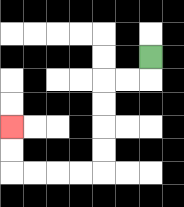{'start': '[6, 2]', 'end': '[0, 5]', 'path_directions': 'D,L,L,D,D,D,D,L,L,L,L,U,U', 'path_coordinates': '[[6, 2], [6, 3], [5, 3], [4, 3], [4, 4], [4, 5], [4, 6], [4, 7], [3, 7], [2, 7], [1, 7], [0, 7], [0, 6], [0, 5]]'}